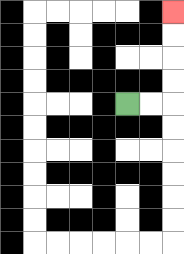{'start': '[5, 4]', 'end': '[7, 0]', 'path_directions': 'R,R,U,U,U,U', 'path_coordinates': '[[5, 4], [6, 4], [7, 4], [7, 3], [7, 2], [7, 1], [7, 0]]'}